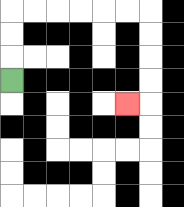{'start': '[0, 3]', 'end': '[5, 4]', 'path_directions': 'U,U,U,R,R,R,R,R,R,D,D,D,D,L', 'path_coordinates': '[[0, 3], [0, 2], [0, 1], [0, 0], [1, 0], [2, 0], [3, 0], [4, 0], [5, 0], [6, 0], [6, 1], [6, 2], [6, 3], [6, 4], [5, 4]]'}